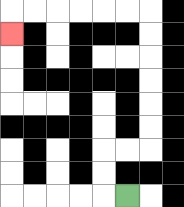{'start': '[5, 8]', 'end': '[0, 1]', 'path_directions': 'L,U,U,R,R,U,U,U,U,U,U,L,L,L,L,L,L,D', 'path_coordinates': '[[5, 8], [4, 8], [4, 7], [4, 6], [5, 6], [6, 6], [6, 5], [6, 4], [6, 3], [6, 2], [6, 1], [6, 0], [5, 0], [4, 0], [3, 0], [2, 0], [1, 0], [0, 0], [0, 1]]'}